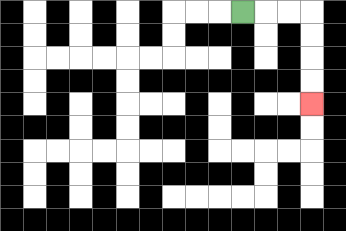{'start': '[10, 0]', 'end': '[13, 4]', 'path_directions': 'R,R,R,D,D,D,D', 'path_coordinates': '[[10, 0], [11, 0], [12, 0], [13, 0], [13, 1], [13, 2], [13, 3], [13, 4]]'}